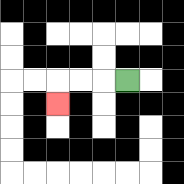{'start': '[5, 3]', 'end': '[2, 4]', 'path_directions': 'L,L,L,D', 'path_coordinates': '[[5, 3], [4, 3], [3, 3], [2, 3], [2, 4]]'}